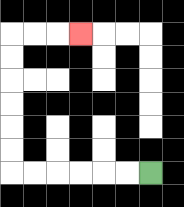{'start': '[6, 7]', 'end': '[3, 1]', 'path_directions': 'L,L,L,L,L,L,U,U,U,U,U,U,R,R,R', 'path_coordinates': '[[6, 7], [5, 7], [4, 7], [3, 7], [2, 7], [1, 7], [0, 7], [0, 6], [0, 5], [0, 4], [0, 3], [0, 2], [0, 1], [1, 1], [2, 1], [3, 1]]'}